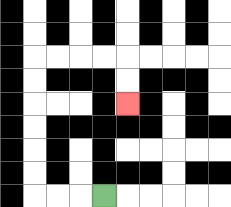{'start': '[4, 8]', 'end': '[5, 4]', 'path_directions': 'L,L,L,U,U,U,U,U,U,R,R,R,R,D,D', 'path_coordinates': '[[4, 8], [3, 8], [2, 8], [1, 8], [1, 7], [1, 6], [1, 5], [1, 4], [1, 3], [1, 2], [2, 2], [3, 2], [4, 2], [5, 2], [5, 3], [5, 4]]'}